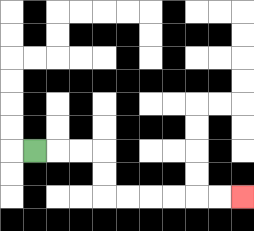{'start': '[1, 6]', 'end': '[10, 8]', 'path_directions': 'R,R,R,D,D,R,R,R,R,R,R', 'path_coordinates': '[[1, 6], [2, 6], [3, 6], [4, 6], [4, 7], [4, 8], [5, 8], [6, 8], [7, 8], [8, 8], [9, 8], [10, 8]]'}